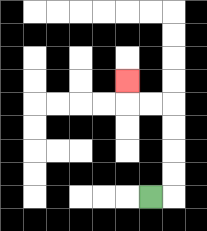{'start': '[6, 8]', 'end': '[5, 3]', 'path_directions': 'R,U,U,U,U,L,L,U', 'path_coordinates': '[[6, 8], [7, 8], [7, 7], [7, 6], [7, 5], [7, 4], [6, 4], [5, 4], [5, 3]]'}